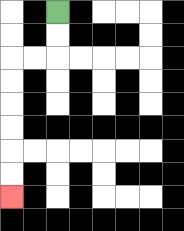{'start': '[2, 0]', 'end': '[0, 8]', 'path_directions': 'D,D,L,L,D,D,D,D,D,D', 'path_coordinates': '[[2, 0], [2, 1], [2, 2], [1, 2], [0, 2], [0, 3], [0, 4], [0, 5], [0, 6], [0, 7], [0, 8]]'}